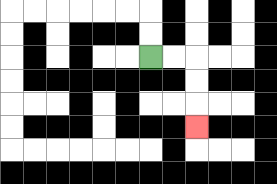{'start': '[6, 2]', 'end': '[8, 5]', 'path_directions': 'R,R,D,D,D', 'path_coordinates': '[[6, 2], [7, 2], [8, 2], [8, 3], [8, 4], [8, 5]]'}